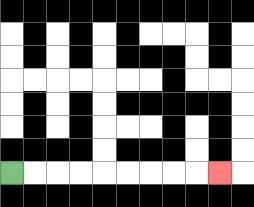{'start': '[0, 7]', 'end': '[9, 7]', 'path_directions': 'R,R,R,R,R,R,R,R,R', 'path_coordinates': '[[0, 7], [1, 7], [2, 7], [3, 7], [4, 7], [5, 7], [6, 7], [7, 7], [8, 7], [9, 7]]'}